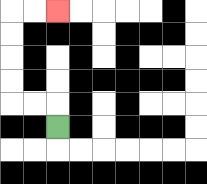{'start': '[2, 5]', 'end': '[2, 0]', 'path_directions': 'U,L,L,U,U,U,U,R,R', 'path_coordinates': '[[2, 5], [2, 4], [1, 4], [0, 4], [0, 3], [0, 2], [0, 1], [0, 0], [1, 0], [2, 0]]'}